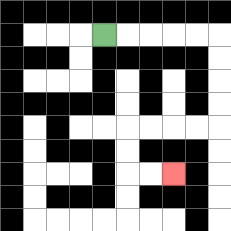{'start': '[4, 1]', 'end': '[7, 7]', 'path_directions': 'R,R,R,R,R,D,D,D,D,L,L,L,L,D,D,R,R', 'path_coordinates': '[[4, 1], [5, 1], [6, 1], [7, 1], [8, 1], [9, 1], [9, 2], [9, 3], [9, 4], [9, 5], [8, 5], [7, 5], [6, 5], [5, 5], [5, 6], [5, 7], [6, 7], [7, 7]]'}